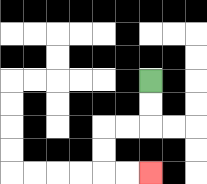{'start': '[6, 3]', 'end': '[6, 7]', 'path_directions': 'D,D,L,L,D,D,R,R', 'path_coordinates': '[[6, 3], [6, 4], [6, 5], [5, 5], [4, 5], [4, 6], [4, 7], [5, 7], [6, 7]]'}